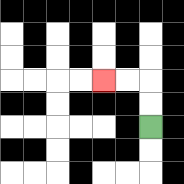{'start': '[6, 5]', 'end': '[4, 3]', 'path_directions': 'U,U,L,L', 'path_coordinates': '[[6, 5], [6, 4], [6, 3], [5, 3], [4, 3]]'}